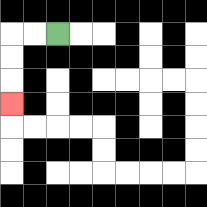{'start': '[2, 1]', 'end': '[0, 4]', 'path_directions': 'L,L,D,D,D', 'path_coordinates': '[[2, 1], [1, 1], [0, 1], [0, 2], [0, 3], [0, 4]]'}